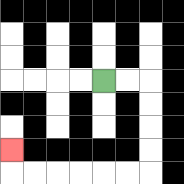{'start': '[4, 3]', 'end': '[0, 6]', 'path_directions': 'R,R,D,D,D,D,L,L,L,L,L,L,U', 'path_coordinates': '[[4, 3], [5, 3], [6, 3], [6, 4], [6, 5], [6, 6], [6, 7], [5, 7], [4, 7], [3, 7], [2, 7], [1, 7], [0, 7], [0, 6]]'}